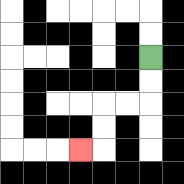{'start': '[6, 2]', 'end': '[3, 6]', 'path_directions': 'D,D,L,L,D,D,L', 'path_coordinates': '[[6, 2], [6, 3], [6, 4], [5, 4], [4, 4], [4, 5], [4, 6], [3, 6]]'}